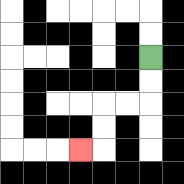{'start': '[6, 2]', 'end': '[3, 6]', 'path_directions': 'D,D,L,L,D,D,L', 'path_coordinates': '[[6, 2], [6, 3], [6, 4], [5, 4], [4, 4], [4, 5], [4, 6], [3, 6]]'}